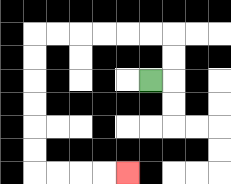{'start': '[6, 3]', 'end': '[5, 7]', 'path_directions': 'R,U,U,L,L,L,L,L,L,D,D,D,D,D,D,R,R,R,R', 'path_coordinates': '[[6, 3], [7, 3], [7, 2], [7, 1], [6, 1], [5, 1], [4, 1], [3, 1], [2, 1], [1, 1], [1, 2], [1, 3], [1, 4], [1, 5], [1, 6], [1, 7], [2, 7], [3, 7], [4, 7], [5, 7]]'}